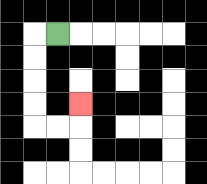{'start': '[2, 1]', 'end': '[3, 4]', 'path_directions': 'L,D,D,D,D,R,R,U', 'path_coordinates': '[[2, 1], [1, 1], [1, 2], [1, 3], [1, 4], [1, 5], [2, 5], [3, 5], [3, 4]]'}